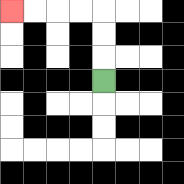{'start': '[4, 3]', 'end': '[0, 0]', 'path_directions': 'U,U,U,L,L,L,L', 'path_coordinates': '[[4, 3], [4, 2], [4, 1], [4, 0], [3, 0], [2, 0], [1, 0], [0, 0]]'}